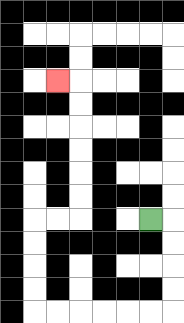{'start': '[6, 9]', 'end': '[2, 3]', 'path_directions': 'R,D,D,D,D,L,L,L,L,L,L,U,U,U,U,R,R,U,U,U,U,U,U,L', 'path_coordinates': '[[6, 9], [7, 9], [7, 10], [7, 11], [7, 12], [7, 13], [6, 13], [5, 13], [4, 13], [3, 13], [2, 13], [1, 13], [1, 12], [1, 11], [1, 10], [1, 9], [2, 9], [3, 9], [3, 8], [3, 7], [3, 6], [3, 5], [3, 4], [3, 3], [2, 3]]'}